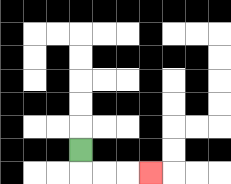{'start': '[3, 6]', 'end': '[6, 7]', 'path_directions': 'D,R,R,R', 'path_coordinates': '[[3, 6], [3, 7], [4, 7], [5, 7], [6, 7]]'}